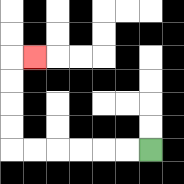{'start': '[6, 6]', 'end': '[1, 2]', 'path_directions': 'L,L,L,L,L,L,U,U,U,U,R', 'path_coordinates': '[[6, 6], [5, 6], [4, 6], [3, 6], [2, 6], [1, 6], [0, 6], [0, 5], [0, 4], [0, 3], [0, 2], [1, 2]]'}